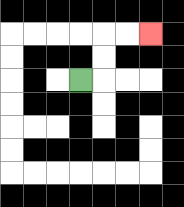{'start': '[3, 3]', 'end': '[6, 1]', 'path_directions': 'R,U,U,R,R', 'path_coordinates': '[[3, 3], [4, 3], [4, 2], [4, 1], [5, 1], [6, 1]]'}